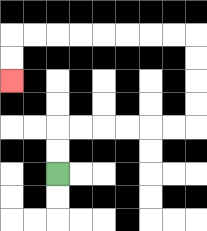{'start': '[2, 7]', 'end': '[0, 3]', 'path_directions': 'U,U,R,R,R,R,R,R,U,U,U,U,L,L,L,L,L,L,L,L,D,D', 'path_coordinates': '[[2, 7], [2, 6], [2, 5], [3, 5], [4, 5], [5, 5], [6, 5], [7, 5], [8, 5], [8, 4], [8, 3], [8, 2], [8, 1], [7, 1], [6, 1], [5, 1], [4, 1], [3, 1], [2, 1], [1, 1], [0, 1], [0, 2], [0, 3]]'}